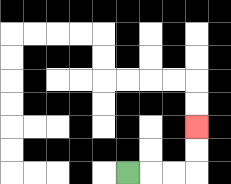{'start': '[5, 7]', 'end': '[8, 5]', 'path_directions': 'R,R,R,U,U', 'path_coordinates': '[[5, 7], [6, 7], [7, 7], [8, 7], [8, 6], [8, 5]]'}